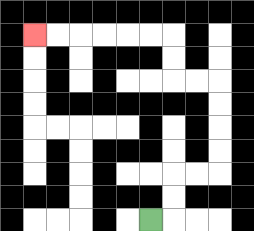{'start': '[6, 9]', 'end': '[1, 1]', 'path_directions': 'R,U,U,R,R,U,U,U,U,L,L,U,U,L,L,L,L,L,L', 'path_coordinates': '[[6, 9], [7, 9], [7, 8], [7, 7], [8, 7], [9, 7], [9, 6], [9, 5], [9, 4], [9, 3], [8, 3], [7, 3], [7, 2], [7, 1], [6, 1], [5, 1], [4, 1], [3, 1], [2, 1], [1, 1]]'}